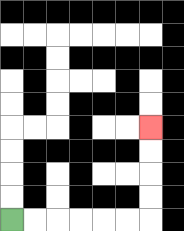{'start': '[0, 9]', 'end': '[6, 5]', 'path_directions': 'R,R,R,R,R,R,U,U,U,U', 'path_coordinates': '[[0, 9], [1, 9], [2, 9], [3, 9], [4, 9], [5, 9], [6, 9], [6, 8], [6, 7], [6, 6], [6, 5]]'}